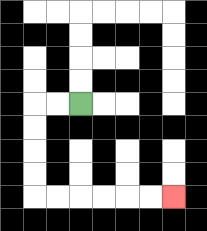{'start': '[3, 4]', 'end': '[7, 8]', 'path_directions': 'L,L,D,D,D,D,R,R,R,R,R,R', 'path_coordinates': '[[3, 4], [2, 4], [1, 4], [1, 5], [1, 6], [1, 7], [1, 8], [2, 8], [3, 8], [4, 8], [5, 8], [6, 8], [7, 8]]'}